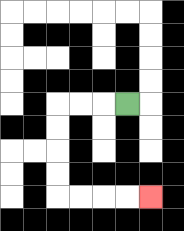{'start': '[5, 4]', 'end': '[6, 8]', 'path_directions': 'L,L,L,D,D,D,D,R,R,R,R', 'path_coordinates': '[[5, 4], [4, 4], [3, 4], [2, 4], [2, 5], [2, 6], [2, 7], [2, 8], [3, 8], [4, 8], [5, 8], [6, 8]]'}